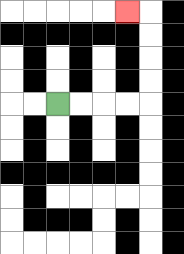{'start': '[2, 4]', 'end': '[5, 0]', 'path_directions': 'R,R,R,R,U,U,U,U,L', 'path_coordinates': '[[2, 4], [3, 4], [4, 4], [5, 4], [6, 4], [6, 3], [6, 2], [6, 1], [6, 0], [5, 0]]'}